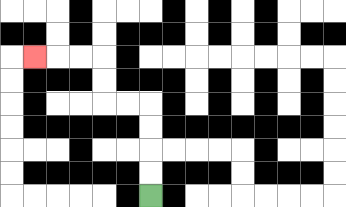{'start': '[6, 8]', 'end': '[1, 2]', 'path_directions': 'U,U,U,U,L,L,U,U,L,L,L', 'path_coordinates': '[[6, 8], [6, 7], [6, 6], [6, 5], [6, 4], [5, 4], [4, 4], [4, 3], [4, 2], [3, 2], [2, 2], [1, 2]]'}